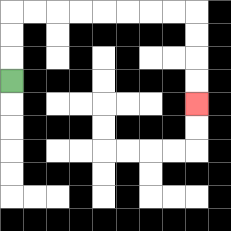{'start': '[0, 3]', 'end': '[8, 4]', 'path_directions': 'U,U,U,R,R,R,R,R,R,R,R,D,D,D,D', 'path_coordinates': '[[0, 3], [0, 2], [0, 1], [0, 0], [1, 0], [2, 0], [3, 0], [4, 0], [5, 0], [6, 0], [7, 0], [8, 0], [8, 1], [8, 2], [8, 3], [8, 4]]'}